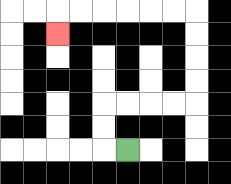{'start': '[5, 6]', 'end': '[2, 1]', 'path_directions': 'L,U,U,R,R,R,R,U,U,U,U,L,L,L,L,L,L,D', 'path_coordinates': '[[5, 6], [4, 6], [4, 5], [4, 4], [5, 4], [6, 4], [7, 4], [8, 4], [8, 3], [8, 2], [8, 1], [8, 0], [7, 0], [6, 0], [5, 0], [4, 0], [3, 0], [2, 0], [2, 1]]'}